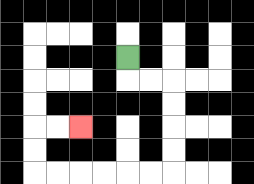{'start': '[5, 2]', 'end': '[3, 5]', 'path_directions': 'D,R,R,D,D,D,D,L,L,L,L,L,L,U,U,R,R', 'path_coordinates': '[[5, 2], [5, 3], [6, 3], [7, 3], [7, 4], [7, 5], [7, 6], [7, 7], [6, 7], [5, 7], [4, 7], [3, 7], [2, 7], [1, 7], [1, 6], [1, 5], [2, 5], [3, 5]]'}